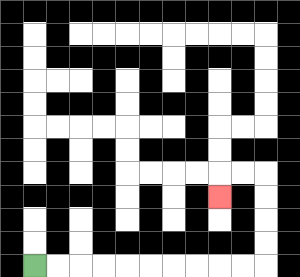{'start': '[1, 11]', 'end': '[9, 8]', 'path_directions': 'R,R,R,R,R,R,R,R,R,R,U,U,U,U,L,L,D', 'path_coordinates': '[[1, 11], [2, 11], [3, 11], [4, 11], [5, 11], [6, 11], [7, 11], [8, 11], [9, 11], [10, 11], [11, 11], [11, 10], [11, 9], [11, 8], [11, 7], [10, 7], [9, 7], [9, 8]]'}